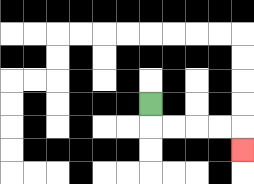{'start': '[6, 4]', 'end': '[10, 6]', 'path_directions': 'D,R,R,R,R,D', 'path_coordinates': '[[6, 4], [6, 5], [7, 5], [8, 5], [9, 5], [10, 5], [10, 6]]'}